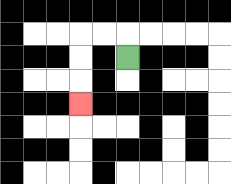{'start': '[5, 2]', 'end': '[3, 4]', 'path_directions': 'U,L,L,D,D,D', 'path_coordinates': '[[5, 2], [5, 1], [4, 1], [3, 1], [3, 2], [3, 3], [3, 4]]'}